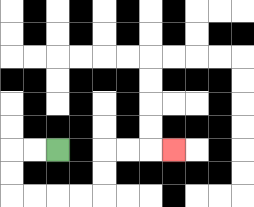{'start': '[2, 6]', 'end': '[7, 6]', 'path_directions': 'L,L,D,D,R,R,R,R,U,U,R,R,R', 'path_coordinates': '[[2, 6], [1, 6], [0, 6], [0, 7], [0, 8], [1, 8], [2, 8], [3, 8], [4, 8], [4, 7], [4, 6], [5, 6], [6, 6], [7, 6]]'}